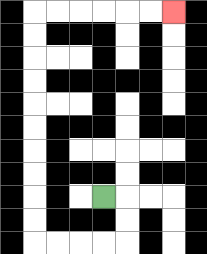{'start': '[4, 8]', 'end': '[7, 0]', 'path_directions': 'R,D,D,L,L,L,L,U,U,U,U,U,U,U,U,U,U,R,R,R,R,R,R', 'path_coordinates': '[[4, 8], [5, 8], [5, 9], [5, 10], [4, 10], [3, 10], [2, 10], [1, 10], [1, 9], [1, 8], [1, 7], [1, 6], [1, 5], [1, 4], [1, 3], [1, 2], [1, 1], [1, 0], [2, 0], [3, 0], [4, 0], [5, 0], [6, 0], [7, 0]]'}